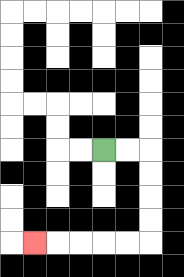{'start': '[4, 6]', 'end': '[1, 10]', 'path_directions': 'R,R,D,D,D,D,L,L,L,L,L', 'path_coordinates': '[[4, 6], [5, 6], [6, 6], [6, 7], [6, 8], [6, 9], [6, 10], [5, 10], [4, 10], [3, 10], [2, 10], [1, 10]]'}